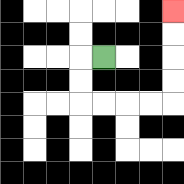{'start': '[4, 2]', 'end': '[7, 0]', 'path_directions': 'L,D,D,R,R,R,R,U,U,U,U', 'path_coordinates': '[[4, 2], [3, 2], [3, 3], [3, 4], [4, 4], [5, 4], [6, 4], [7, 4], [7, 3], [7, 2], [7, 1], [7, 0]]'}